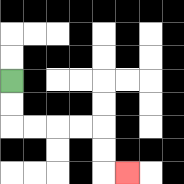{'start': '[0, 3]', 'end': '[5, 7]', 'path_directions': 'D,D,R,R,R,R,D,D,R', 'path_coordinates': '[[0, 3], [0, 4], [0, 5], [1, 5], [2, 5], [3, 5], [4, 5], [4, 6], [4, 7], [5, 7]]'}